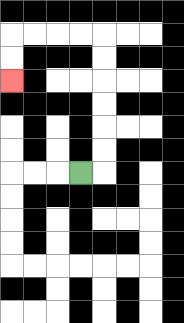{'start': '[3, 7]', 'end': '[0, 3]', 'path_directions': 'R,U,U,U,U,U,U,L,L,L,L,D,D', 'path_coordinates': '[[3, 7], [4, 7], [4, 6], [4, 5], [4, 4], [4, 3], [4, 2], [4, 1], [3, 1], [2, 1], [1, 1], [0, 1], [0, 2], [0, 3]]'}